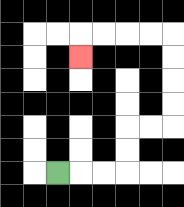{'start': '[2, 7]', 'end': '[3, 2]', 'path_directions': 'R,R,R,U,U,R,R,U,U,U,U,L,L,L,L,D', 'path_coordinates': '[[2, 7], [3, 7], [4, 7], [5, 7], [5, 6], [5, 5], [6, 5], [7, 5], [7, 4], [7, 3], [7, 2], [7, 1], [6, 1], [5, 1], [4, 1], [3, 1], [3, 2]]'}